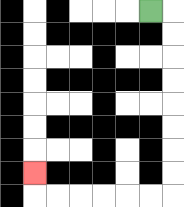{'start': '[6, 0]', 'end': '[1, 7]', 'path_directions': 'R,D,D,D,D,D,D,D,D,L,L,L,L,L,L,U', 'path_coordinates': '[[6, 0], [7, 0], [7, 1], [7, 2], [7, 3], [7, 4], [7, 5], [7, 6], [7, 7], [7, 8], [6, 8], [5, 8], [4, 8], [3, 8], [2, 8], [1, 8], [1, 7]]'}